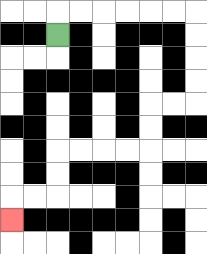{'start': '[2, 1]', 'end': '[0, 9]', 'path_directions': 'U,R,R,R,R,R,R,D,D,D,D,L,L,D,D,L,L,L,L,D,D,L,L,D', 'path_coordinates': '[[2, 1], [2, 0], [3, 0], [4, 0], [5, 0], [6, 0], [7, 0], [8, 0], [8, 1], [8, 2], [8, 3], [8, 4], [7, 4], [6, 4], [6, 5], [6, 6], [5, 6], [4, 6], [3, 6], [2, 6], [2, 7], [2, 8], [1, 8], [0, 8], [0, 9]]'}